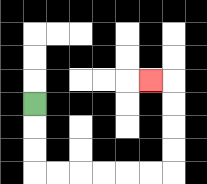{'start': '[1, 4]', 'end': '[6, 3]', 'path_directions': 'D,D,D,R,R,R,R,R,R,U,U,U,U,L', 'path_coordinates': '[[1, 4], [1, 5], [1, 6], [1, 7], [2, 7], [3, 7], [4, 7], [5, 7], [6, 7], [7, 7], [7, 6], [7, 5], [7, 4], [7, 3], [6, 3]]'}